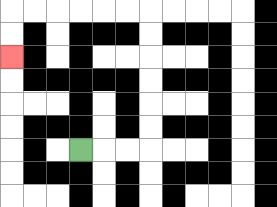{'start': '[3, 6]', 'end': '[0, 2]', 'path_directions': 'R,R,R,U,U,U,U,U,U,L,L,L,L,L,L,D,D', 'path_coordinates': '[[3, 6], [4, 6], [5, 6], [6, 6], [6, 5], [6, 4], [6, 3], [6, 2], [6, 1], [6, 0], [5, 0], [4, 0], [3, 0], [2, 0], [1, 0], [0, 0], [0, 1], [0, 2]]'}